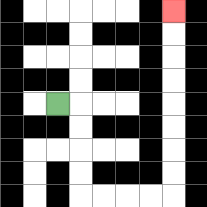{'start': '[2, 4]', 'end': '[7, 0]', 'path_directions': 'R,D,D,D,D,R,R,R,R,U,U,U,U,U,U,U,U', 'path_coordinates': '[[2, 4], [3, 4], [3, 5], [3, 6], [3, 7], [3, 8], [4, 8], [5, 8], [6, 8], [7, 8], [7, 7], [7, 6], [7, 5], [7, 4], [7, 3], [7, 2], [7, 1], [7, 0]]'}